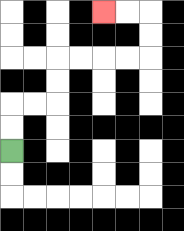{'start': '[0, 6]', 'end': '[4, 0]', 'path_directions': 'U,U,R,R,U,U,R,R,R,R,U,U,L,L', 'path_coordinates': '[[0, 6], [0, 5], [0, 4], [1, 4], [2, 4], [2, 3], [2, 2], [3, 2], [4, 2], [5, 2], [6, 2], [6, 1], [6, 0], [5, 0], [4, 0]]'}